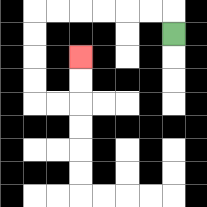{'start': '[7, 1]', 'end': '[3, 2]', 'path_directions': 'U,L,L,L,L,L,L,D,D,D,D,R,R,U,U', 'path_coordinates': '[[7, 1], [7, 0], [6, 0], [5, 0], [4, 0], [3, 0], [2, 0], [1, 0], [1, 1], [1, 2], [1, 3], [1, 4], [2, 4], [3, 4], [3, 3], [3, 2]]'}